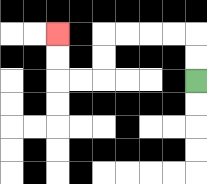{'start': '[8, 3]', 'end': '[2, 1]', 'path_directions': 'U,U,L,L,L,L,D,D,L,L,U,U', 'path_coordinates': '[[8, 3], [8, 2], [8, 1], [7, 1], [6, 1], [5, 1], [4, 1], [4, 2], [4, 3], [3, 3], [2, 3], [2, 2], [2, 1]]'}